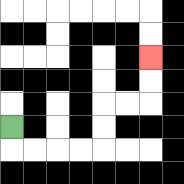{'start': '[0, 5]', 'end': '[6, 2]', 'path_directions': 'D,R,R,R,R,U,U,R,R,U,U', 'path_coordinates': '[[0, 5], [0, 6], [1, 6], [2, 6], [3, 6], [4, 6], [4, 5], [4, 4], [5, 4], [6, 4], [6, 3], [6, 2]]'}